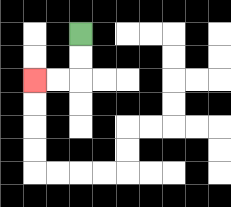{'start': '[3, 1]', 'end': '[1, 3]', 'path_directions': 'D,D,L,L', 'path_coordinates': '[[3, 1], [3, 2], [3, 3], [2, 3], [1, 3]]'}